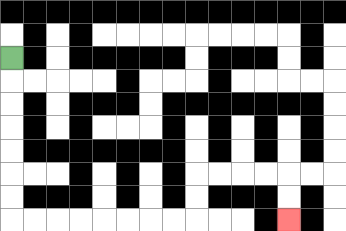{'start': '[0, 2]', 'end': '[12, 9]', 'path_directions': 'D,D,D,D,D,D,D,R,R,R,R,R,R,R,R,U,U,R,R,R,R,D,D', 'path_coordinates': '[[0, 2], [0, 3], [0, 4], [0, 5], [0, 6], [0, 7], [0, 8], [0, 9], [1, 9], [2, 9], [3, 9], [4, 9], [5, 9], [6, 9], [7, 9], [8, 9], [8, 8], [8, 7], [9, 7], [10, 7], [11, 7], [12, 7], [12, 8], [12, 9]]'}